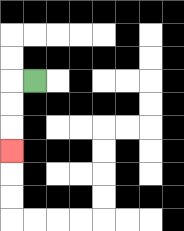{'start': '[1, 3]', 'end': '[0, 6]', 'path_directions': 'L,D,D,D', 'path_coordinates': '[[1, 3], [0, 3], [0, 4], [0, 5], [0, 6]]'}